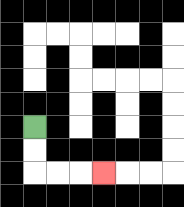{'start': '[1, 5]', 'end': '[4, 7]', 'path_directions': 'D,D,R,R,R', 'path_coordinates': '[[1, 5], [1, 6], [1, 7], [2, 7], [3, 7], [4, 7]]'}